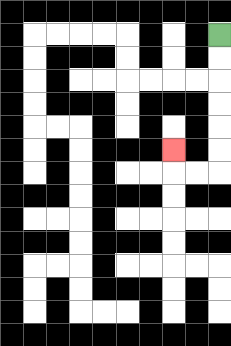{'start': '[9, 1]', 'end': '[7, 6]', 'path_directions': 'D,D,D,D,D,D,L,L,U', 'path_coordinates': '[[9, 1], [9, 2], [9, 3], [9, 4], [9, 5], [9, 6], [9, 7], [8, 7], [7, 7], [7, 6]]'}